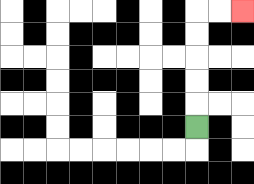{'start': '[8, 5]', 'end': '[10, 0]', 'path_directions': 'U,U,U,U,U,R,R', 'path_coordinates': '[[8, 5], [8, 4], [8, 3], [8, 2], [8, 1], [8, 0], [9, 0], [10, 0]]'}